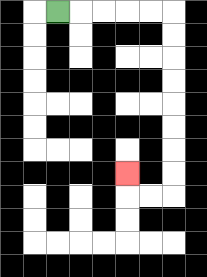{'start': '[2, 0]', 'end': '[5, 7]', 'path_directions': 'R,R,R,R,R,D,D,D,D,D,D,D,D,L,L,U', 'path_coordinates': '[[2, 0], [3, 0], [4, 0], [5, 0], [6, 0], [7, 0], [7, 1], [7, 2], [7, 3], [7, 4], [7, 5], [7, 6], [7, 7], [7, 8], [6, 8], [5, 8], [5, 7]]'}